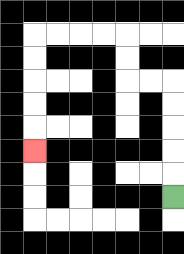{'start': '[7, 8]', 'end': '[1, 6]', 'path_directions': 'U,U,U,U,U,L,L,U,U,L,L,L,L,D,D,D,D,D', 'path_coordinates': '[[7, 8], [7, 7], [7, 6], [7, 5], [7, 4], [7, 3], [6, 3], [5, 3], [5, 2], [5, 1], [4, 1], [3, 1], [2, 1], [1, 1], [1, 2], [1, 3], [1, 4], [1, 5], [1, 6]]'}